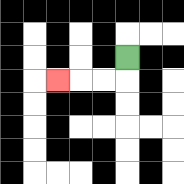{'start': '[5, 2]', 'end': '[2, 3]', 'path_directions': 'D,L,L,L', 'path_coordinates': '[[5, 2], [5, 3], [4, 3], [3, 3], [2, 3]]'}